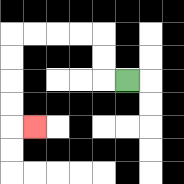{'start': '[5, 3]', 'end': '[1, 5]', 'path_directions': 'L,U,U,L,L,L,L,D,D,D,D,R', 'path_coordinates': '[[5, 3], [4, 3], [4, 2], [4, 1], [3, 1], [2, 1], [1, 1], [0, 1], [0, 2], [0, 3], [0, 4], [0, 5], [1, 5]]'}